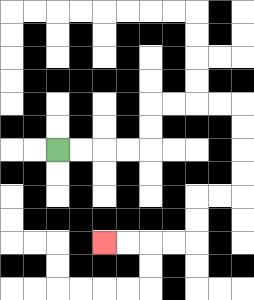{'start': '[2, 6]', 'end': '[4, 10]', 'path_directions': 'R,R,R,R,U,U,R,R,R,R,D,D,D,D,L,L,D,D,L,L,L,L', 'path_coordinates': '[[2, 6], [3, 6], [4, 6], [5, 6], [6, 6], [6, 5], [6, 4], [7, 4], [8, 4], [9, 4], [10, 4], [10, 5], [10, 6], [10, 7], [10, 8], [9, 8], [8, 8], [8, 9], [8, 10], [7, 10], [6, 10], [5, 10], [4, 10]]'}